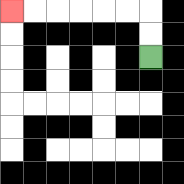{'start': '[6, 2]', 'end': '[0, 0]', 'path_directions': 'U,U,L,L,L,L,L,L', 'path_coordinates': '[[6, 2], [6, 1], [6, 0], [5, 0], [4, 0], [3, 0], [2, 0], [1, 0], [0, 0]]'}